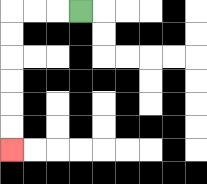{'start': '[3, 0]', 'end': '[0, 6]', 'path_directions': 'L,L,L,D,D,D,D,D,D', 'path_coordinates': '[[3, 0], [2, 0], [1, 0], [0, 0], [0, 1], [0, 2], [0, 3], [0, 4], [0, 5], [0, 6]]'}